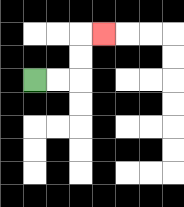{'start': '[1, 3]', 'end': '[4, 1]', 'path_directions': 'R,R,U,U,R', 'path_coordinates': '[[1, 3], [2, 3], [3, 3], [3, 2], [3, 1], [4, 1]]'}